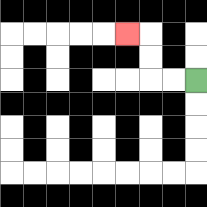{'start': '[8, 3]', 'end': '[5, 1]', 'path_directions': 'L,L,U,U,L', 'path_coordinates': '[[8, 3], [7, 3], [6, 3], [6, 2], [6, 1], [5, 1]]'}